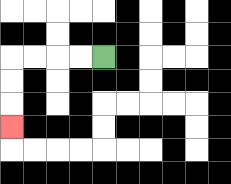{'start': '[4, 2]', 'end': '[0, 5]', 'path_directions': 'L,L,L,L,D,D,D', 'path_coordinates': '[[4, 2], [3, 2], [2, 2], [1, 2], [0, 2], [0, 3], [0, 4], [0, 5]]'}